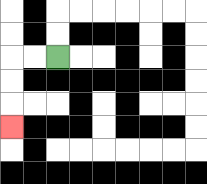{'start': '[2, 2]', 'end': '[0, 5]', 'path_directions': 'L,L,D,D,D', 'path_coordinates': '[[2, 2], [1, 2], [0, 2], [0, 3], [0, 4], [0, 5]]'}